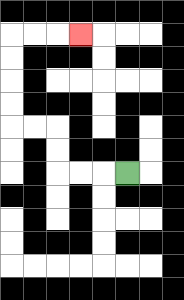{'start': '[5, 7]', 'end': '[3, 1]', 'path_directions': 'L,L,L,U,U,L,L,U,U,U,U,R,R,R', 'path_coordinates': '[[5, 7], [4, 7], [3, 7], [2, 7], [2, 6], [2, 5], [1, 5], [0, 5], [0, 4], [0, 3], [0, 2], [0, 1], [1, 1], [2, 1], [3, 1]]'}